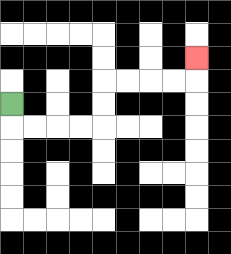{'start': '[0, 4]', 'end': '[8, 2]', 'path_directions': 'D,R,R,R,R,U,U,R,R,R,R,U', 'path_coordinates': '[[0, 4], [0, 5], [1, 5], [2, 5], [3, 5], [4, 5], [4, 4], [4, 3], [5, 3], [6, 3], [7, 3], [8, 3], [8, 2]]'}